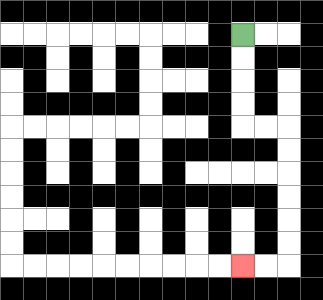{'start': '[10, 1]', 'end': '[10, 11]', 'path_directions': 'D,D,D,D,R,R,D,D,D,D,D,D,L,L', 'path_coordinates': '[[10, 1], [10, 2], [10, 3], [10, 4], [10, 5], [11, 5], [12, 5], [12, 6], [12, 7], [12, 8], [12, 9], [12, 10], [12, 11], [11, 11], [10, 11]]'}